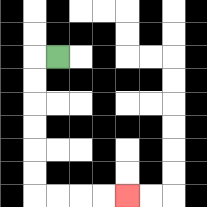{'start': '[2, 2]', 'end': '[5, 8]', 'path_directions': 'L,D,D,D,D,D,D,R,R,R,R', 'path_coordinates': '[[2, 2], [1, 2], [1, 3], [1, 4], [1, 5], [1, 6], [1, 7], [1, 8], [2, 8], [3, 8], [4, 8], [5, 8]]'}